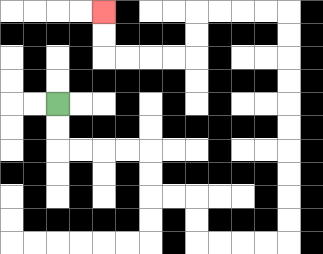{'start': '[2, 4]', 'end': '[4, 0]', 'path_directions': 'D,D,R,R,R,R,D,D,R,R,D,D,R,R,R,R,U,U,U,U,U,U,U,U,U,U,L,L,L,L,D,D,L,L,L,L,U,U', 'path_coordinates': '[[2, 4], [2, 5], [2, 6], [3, 6], [4, 6], [5, 6], [6, 6], [6, 7], [6, 8], [7, 8], [8, 8], [8, 9], [8, 10], [9, 10], [10, 10], [11, 10], [12, 10], [12, 9], [12, 8], [12, 7], [12, 6], [12, 5], [12, 4], [12, 3], [12, 2], [12, 1], [12, 0], [11, 0], [10, 0], [9, 0], [8, 0], [8, 1], [8, 2], [7, 2], [6, 2], [5, 2], [4, 2], [4, 1], [4, 0]]'}